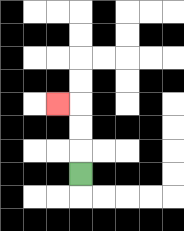{'start': '[3, 7]', 'end': '[2, 4]', 'path_directions': 'U,U,U,L', 'path_coordinates': '[[3, 7], [3, 6], [3, 5], [3, 4], [2, 4]]'}